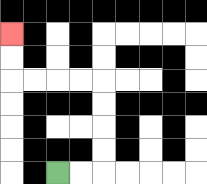{'start': '[2, 7]', 'end': '[0, 1]', 'path_directions': 'R,R,U,U,U,U,L,L,L,L,U,U', 'path_coordinates': '[[2, 7], [3, 7], [4, 7], [4, 6], [4, 5], [4, 4], [4, 3], [3, 3], [2, 3], [1, 3], [0, 3], [0, 2], [0, 1]]'}